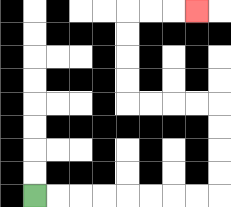{'start': '[1, 8]', 'end': '[8, 0]', 'path_directions': 'R,R,R,R,R,R,R,R,U,U,U,U,L,L,L,L,U,U,U,U,R,R,R', 'path_coordinates': '[[1, 8], [2, 8], [3, 8], [4, 8], [5, 8], [6, 8], [7, 8], [8, 8], [9, 8], [9, 7], [9, 6], [9, 5], [9, 4], [8, 4], [7, 4], [6, 4], [5, 4], [5, 3], [5, 2], [5, 1], [5, 0], [6, 0], [7, 0], [8, 0]]'}